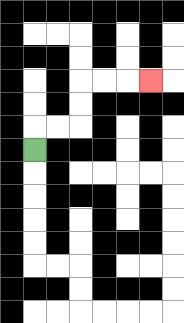{'start': '[1, 6]', 'end': '[6, 3]', 'path_directions': 'U,R,R,U,U,R,R,R', 'path_coordinates': '[[1, 6], [1, 5], [2, 5], [3, 5], [3, 4], [3, 3], [4, 3], [5, 3], [6, 3]]'}